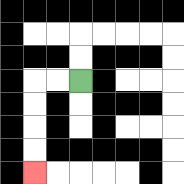{'start': '[3, 3]', 'end': '[1, 7]', 'path_directions': 'L,L,D,D,D,D', 'path_coordinates': '[[3, 3], [2, 3], [1, 3], [1, 4], [1, 5], [1, 6], [1, 7]]'}